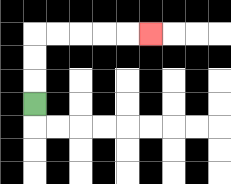{'start': '[1, 4]', 'end': '[6, 1]', 'path_directions': 'U,U,U,R,R,R,R,R', 'path_coordinates': '[[1, 4], [1, 3], [1, 2], [1, 1], [2, 1], [3, 1], [4, 1], [5, 1], [6, 1]]'}